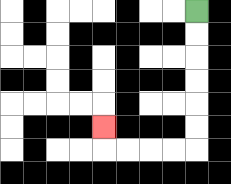{'start': '[8, 0]', 'end': '[4, 5]', 'path_directions': 'D,D,D,D,D,D,L,L,L,L,U', 'path_coordinates': '[[8, 0], [8, 1], [8, 2], [8, 3], [8, 4], [8, 5], [8, 6], [7, 6], [6, 6], [5, 6], [4, 6], [4, 5]]'}